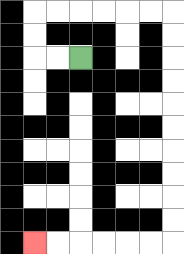{'start': '[3, 2]', 'end': '[1, 10]', 'path_directions': 'L,L,U,U,R,R,R,R,R,R,D,D,D,D,D,D,D,D,D,D,L,L,L,L,L,L', 'path_coordinates': '[[3, 2], [2, 2], [1, 2], [1, 1], [1, 0], [2, 0], [3, 0], [4, 0], [5, 0], [6, 0], [7, 0], [7, 1], [7, 2], [7, 3], [7, 4], [7, 5], [7, 6], [7, 7], [7, 8], [7, 9], [7, 10], [6, 10], [5, 10], [4, 10], [3, 10], [2, 10], [1, 10]]'}